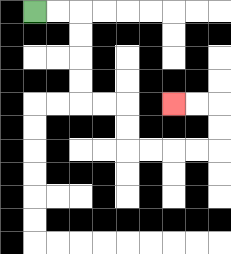{'start': '[1, 0]', 'end': '[7, 4]', 'path_directions': 'R,R,D,D,D,D,R,R,D,D,R,R,R,R,U,U,L,L', 'path_coordinates': '[[1, 0], [2, 0], [3, 0], [3, 1], [3, 2], [3, 3], [3, 4], [4, 4], [5, 4], [5, 5], [5, 6], [6, 6], [7, 6], [8, 6], [9, 6], [9, 5], [9, 4], [8, 4], [7, 4]]'}